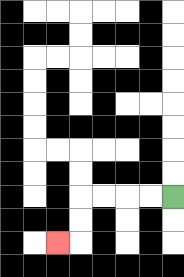{'start': '[7, 8]', 'end': '[2, 10]', 'path_directions': 'L,L,L,L,D,D,L', 'path_coordinates': '[[7, 8], [6, 8], [5, 8], [4, 8], [3, 8], [3, 9], [3, 10], [2, 10]]'}